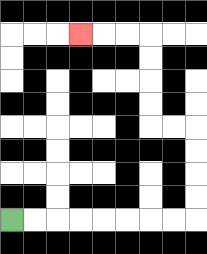{'start': '[0, 9]', 'end': '[3, 1]', 'path_directions': 'R,R,R,R,R,R,R,R,U,U,U,U,L,L,U,U,U,U,L,L,L', 'path_coordinates': '[[0, 9], [1, 9], [2, 9], [3, 9], [4, 9], [5, 9], [6, 9], [7, 9], [8, 9], [8, 8], [8, 7], [8, 6], [8, 5], [7, 5], [6, 5], [6, 4], [6, 3], [6, 2], [6, 1], [5, 1], [4, 1], [3, 1]]'}